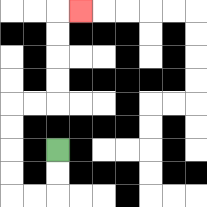{'start': '[2, 6]', 'end': '[3, 0]', 'path_directions': 'D,D,L,L,U,U,U,U,R,R,U,U,U,U,R', 'path_coordinates': '[[2, 6], [2, 7], [2, 8], [1, 8], [0, 8], [0, 7], [0, 6], [0, 5], [0, 4], [1, 4], [2, 4], [2, 3], [2, 2], [2, 1], [2, 0], [3, 0]]'}